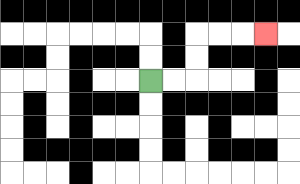{'start': '[6, 3]', 'end': '[11, 1]', 'path_directions': 'R,R,U,U,R,R,R', 'path_coordinates': '[[6, 3], [7, 3], [8, 3], [8, 2], [8, 1], [9, 1], [10, 1], [11, 1]]'}